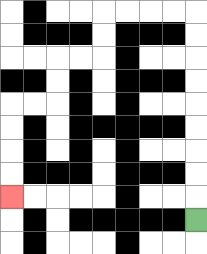{'start': '[8, 9]', 'end': '[0, 8]', 'path_directions': 'U,U,U,U,U,U,U,U,U,L,L,L,L,D,D,L,L,D,D,L,L,D,D,D,D', 'path_coordinates': '[[8, 9], [8, 8], [8, 7], [8, 6], [8, 5], [8, 4], [8, 3], [8, 2], [8, 1], [8, 0], [7, 0], [6, 0], [5, 0], [4, 0], [4, 1], [4, 2], [3, 2], [2, 2], [2, 3], [2, 4], [1, 4], [0, 4], [0, 5], [0, 6], [0, 7], [0, 8]]'}